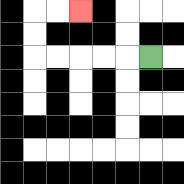{'start': '[6, 2]', 'end': '[3, 0]', 'path_directions': 'L,L,L,L,L,U,U,R,R', 'path_coordinates': '[[6, 2], [5, 2], [4, 2], [3, 2], [2, 2], [1, 2], [1, 1], [1, 0], [2, 0], [3, 0]]'}